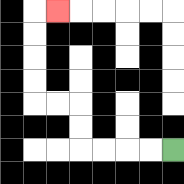{'start': '[7, 6]', 'end': '[2, 0]', 'path_directions': 'L,L,L,L,U,U,L,L,U,U,U,U,R', 'path_coordinates': '[[7, 6], [6, 6], [5, 6], [4, 6], [3, 6], [3, 5], [3, 4], [2, 4], [1, 4], [1, 3], [1, 2], [1, 1], [1, 0], [2, 0]]'}